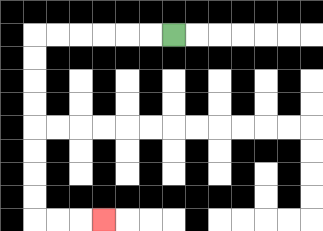{'start': '[7, 1]', 'end': '[4, 9]', 'path_directions': 'L,L,L,L,L,L,D,D,D,D,D,D,D,D,R,R,R', 'path_coordinates': '[[7, 1], [6, 1], [5, 1], [4, 1], [3, 1], [2, 1], [1, 1], [1, 2], [1, 3], [1, 4], [1, 5], [1, 6], [1, 7], [1, 8], [1, 9], [2, 9], [3, 9], [4, 9]]'}